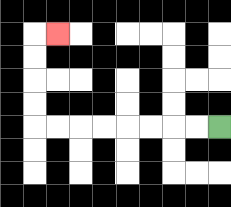{'start': '[9, 5]', 'end': '[2, 1]', 'path_directions': 'L,L,L,L,L,L,L,L,U,U,U,U,R', 'path_coordinates': '[[9, 5], [8, 5], [7, 5], [6, 5], [5, 5], [4, 5], [3, 5], [2, 5], [1, 5], [1, 4], [1, 3], [1, 2], [1, 1], [2, 1]]'}